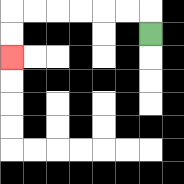{'start': '[6, 1]', 'end': '[0, 2]', 'path_directions': 'U,L,L,L,L,L,L,D,D', 'path_coordinates': '[[6, 1], [6, 0], [5, 0], [4, 0], [3, 0], [2, 0], [1, 0], [0, 0], [0, 1], [0, 2]]'}